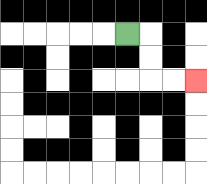{'start': '[5, 1]', 'end': '[8, 3]', 'path_directions': 'R,D,D,R,R', 'path_coordinates': '[[5, 1], [6, 1], [6, 2], [6, 3], [7, 3], [8, 3]]'}